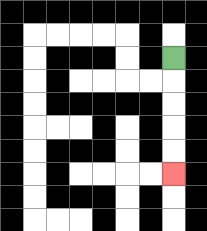{'start': '[7, 2]', 'end': '[7, 7]', 'path_directions': 'D,D,D,D,D', 'path_coordinates': '[[7, 2], [7, 3], [7, 4], [7, 5], [7, 6], [7, 7]]'}